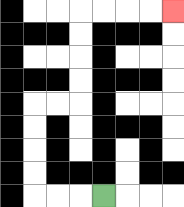{'start': '[4, 8]', 'end': '[7, 0]', 'path_directions': 'L,L,L,U,U,U,U,R,R,U,U,U,U,R,R,R,R', 'path_coordinates': '[[4, 8], [3, 8], [2, 8], [1, 8], [1, 7], [1, 6], [1, 5], [1, 4], [2, 4], [3, 4], [3, 3], [3, 2], [3, 1], [3, 0], [4, 0], [5, 0], [6, 0], [7, 0]]'}